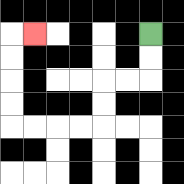{'start': '[6, 1]', 'end': '[1, 1]', 'path_directions': 'D,D,L,L,D,D,L,L,L,L,U,U,U,U,R', 'path_coordinates': '[[6, 1], [6, 2], [6, 3], [5, 3], [4, 3], [4, 4], [4, 5], [3, 5], [2, 5], [1, 5], [0, 5], [0, 4], [0, 3], [0, 2], [0, 1], [1, 1]]'}